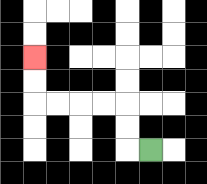{'start': '[6, 6]', 'end': '[1, 2]', 'path_directions': 'L,U,U,L,L,L,L,U,U', 'path_coordinates': '[[6, 6], [5, 6], [5, 5], [5, 4], [4, 4], [3, 4], [2, 4], [1, 4], [1, 3], [1, 2]]'}